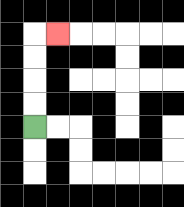{'start': '[1, 5]', 'end': '[2, 1]', 'path_directions': 'U,U,U,U,R', 'path_coordinates': '[[1, 5], [1, 4], [1, 3], [1, 2], [1, 1], [2, 1]]'}